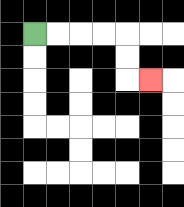{'start': '[1, 1]', 'end': '[6, 3]', 'path_directions': 'R,R,R,R,D,D,R', 'path_coordinates': '[[1, 1], [2, 1], [3, 1], [4, 1], [5, 1], [5, 2], [5, 3], [6, 3]]'}